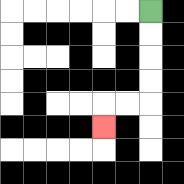{'start': '[6, 0]', 'end': '[4, 5]', 'path_directions': 'D,D,D,D,L,L,D', 'path_coordinates': '[[6, 0], [6, 1], [6, 2], [6, 3], [6, 4], [5, 4], [4, 4], [4, 5]]'}